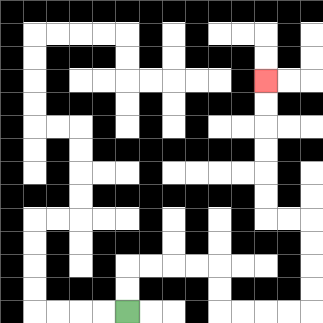{'start': '[5, 13]', 'end': '[11, 3]', 'path_directions': 'U,U,R,R,R,R,D,D,R,R,R,R,U,U,U,U,L,L,U,U,U,U,U,U', 'path_coordinates': '[[5, 13], [5, 12], [5, 11], [6, 11], [7, 11], [8, 11], [9, 11], [9, 12], [9, 13], [10, 13], [11, 13], [12, 13], [13, 13], [13, 12], [13, 11], [13, 10], [13, 9], [12, 9], [11, 9], [11, 8], [11, 7], [11, 6], [11, 5], [11, 4], [11, 3]]'}